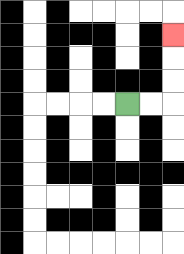{'start': '[5, 4]', 'end': '[7, 1]', 'path_directions': 'R,R,U,U,U', 'path_coordinates': '[[5, 4], [6, 4], [7, 4], [7, 3], [7, 2], [7, 1]]'}